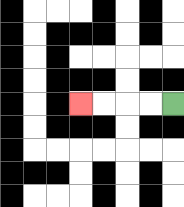{'start': '[7, 4]', 'end': '[3, 4]', 'path_directions': 'L,L,L,L', 'path_coordinates': '[[7, 4], [6, 4], [5, 4], [4, 4], [3, 4]]'}